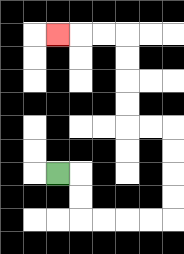{'start': '[2, 7]', 'end': '[2, 1]', 'path_directions': 'R,D,D,R,R,R,R,U,U,U,U,L,L,U,U,U,U,L,L,L', 'path_coordinates': '[[2, 7], [3, 7], [3, 8], [3, 9], [4, 9], [5, 9], [6, 9], [7, 9], [7, 8], [7, 7], [7, 6], [7, 5], [6, 5], [5, 5], [5, 4], [5, 3], [5, 2], [5, 1], [4, 1], [3, 1], [2, 1]]'}